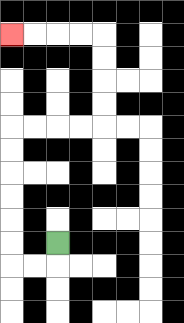{'start': '[2, 10]', 'end': '[0, 1]', 'path_directions': 'D,L,L,U,U,U,U,U,U,R,R,R,R,U,U,U,U,L,L,L,L', 'path_coordinates': '[[2, 10], [2, 11], [1, 11], [0, 11], [0, 10], [0, 9], [0, 8], [0, 7], [0, 6], [0, 5], [1, 5], [2, 5], [3, 5], [4, 5], [4, 4], [4, 3], [4, 2], [4, 1], [3, 1], [2, 1], [1, 1], [0, 1]]'}